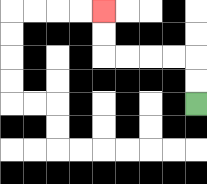{'start': '[8, 4]', 'end': '[4, 0]', 'path_directions': 'U,U,L,L,L,L,U,U', 'path_coordinates': '[[8, 4], [8, 3], [8, 2], [7, 2], [6, 2], [5, 2], [4, 2], [4, 1], [4, 0]]'}